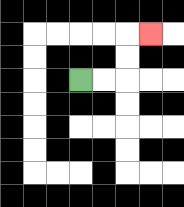{'start': '[3, 3]', 'end': '[6, 1]', 'path_directions': 'R,R,U,U,R', 'path_coordinates': '[[3, 3], [4, 3], [5, 3], [5, 2], [5, 1], [6, 1]]'}